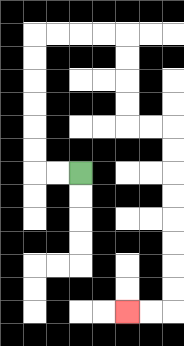{'start': '[3, 7]', 'end': '[5, 13]', 'path_directions': 'L,L,U,U,U,U,U,U,R,R,R,R,D,D,D,D,R,R,D,D,D,D,D,D,D,D,L,L', 'path_coordinates': '[[3, 7], [2, 7], [1, 7], [1, 6], [1, 5], [1, 4], [1, 3], [1, 2], [1, 1], [2, 1], [3, 1], [4, 1], [5, 1], [5, 2], [5, 3], [5, 4], [5, 5], [6, 5], [7, 5], [7, 6], [7, 7], [7, 8], [7, 9], [7, 10], [7, 11], [7, 12], [7, 13], [6, 13], [5, 13]]'}